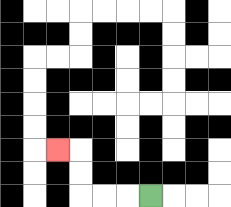{'start': '[6, 8]', 'end': '[2, 6]', 'path_directions': 'L,L,L,U,U,L', 'path_coordinates': '[[6, 8], [5, 8], [4, 8], [3, 8], [3, 7], [3, 6], [2, 6]]'}